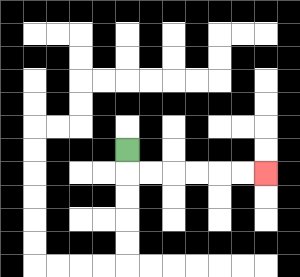{'start': '[5, 6]', 'end': '[11, 7]', 'path_directions': 'D,R,R,R,R,R,R', 'path_coordinates': '[[5, 6], [5, 7], [6, 7], [7, 7], [8, 7], [9, 7], [10, 7], [11, 7]]'}